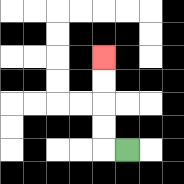{'start': '[5, 6]', 'end': '[4, 2]', 'path_directions': 'L,U,U,U,U', 'path_coordinates': '[[5, 6], [4, 6], [4, 5], [4, 4], [4, 3], [4, 2]]'}